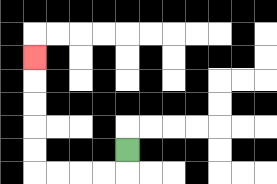{'start': '[5, 6]', 'end': '[1, 2]', 'path_directions': 'D,L,L,L,L,U,U,U,U,U', 'path_coordinates': '[[5, 6], [5, 7], [4, 7], [3, 7], [2, 7], [1, 7], [1, 6], [1, 5], [1, 4], [1, 3], [1, 2]]'}